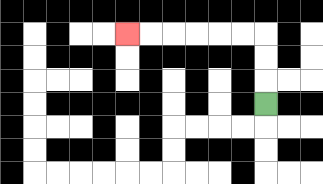{'start': '[11, 4]', 'end': '[5, 1]', 'path_directions': 'U,U,U,L,L,L,L,L,L', 'path_coordinates': '[[11, 4], [11, 3], [11, 2], [11, 1], [10, 1], [9, 1], [8, 1], [7, 1], [6, 1], [5, 1]]'}